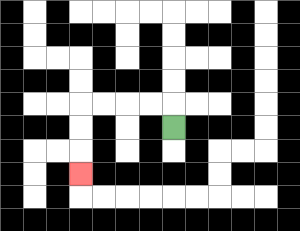{'start': '[7, 5]', 'end': '[3, 7]', 'path_directions': 'U,L,L,L,L,D,D,D', 'path_coordinates': '[[7, 5], [7, 4], [6, 4], [5, 4], [4, 4], [3, 4], [3, 5], [3, 6], [3, 7]]'}